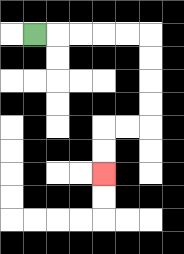{'start': '[1, 1]', 'end': '[4, 7]', 'path_directions': 'R,R,R,R,R,D,D,D,D,L,L,D,D', 'path_coordinates': '[[1, 1], [2, 1], [3, 1], [4, 1], [5, 1], [6, 1], [6, 2], [6, 3], [6, 4], [6, 5], [5, 5], [4, 5], [4, 6], [4, 7]]'}